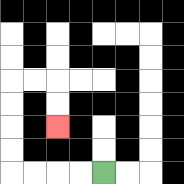{'start': '[4, 7]', 'end': '[2, 5]', 'path_directions': 'L,L,L,L,U,U,U,U,R,R,D,D', 'path_coordinates': '[[4, 7], [3, 7], [2, 7], [1, 7], [0, 7], [0, 6], [0, 5], [0, 4], [0, 3], [1, 3], [2, 3], [2, 4], [2, 5]]'}